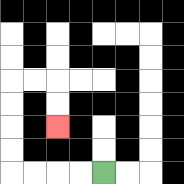{'start': '[4, 7]', 'end': '[2, 5]', 'path_directions': 'L,L,L,L,U,U,U,U,R,R,D,D', 'path_coordinates': '[[4, 7], [3, 7], [2, 7], [1, 7], [0, 7], [0, 6], [0, 5], [0, 4], [0, 3], [1, 3], [2, 3], [2, 4], [2, 5]]'}